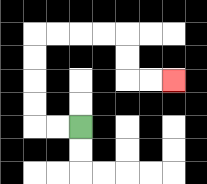{'start': '[3, 5]', 'end': '[7, 3]', 'path_directions': 'L,L,U,U,U,U,R,R,R,R,D,D,R,R', 'path_coordinates': '[[3, 5], [2, 5], [1, 5], [1, 4], [1, 3], [1, 2], [1, 1], [2, 1], [3, 1], [4, 1], [5, 1], [5, 2], [5, 3], [6, 3], [7, 3]]'}